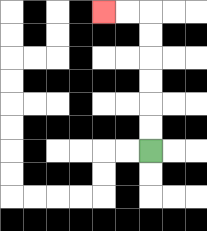{'start': '[6, 6]', 'end': '[4, 0]', 'path_directions': 'U,U,U,U,U,U,L,L', 'path_coordinates': '[[6, 6], [6, 5], [6, 4], [6, 3], [6, 2], [6, 1], [6, 0], [5, 0], [4, 0]]'}